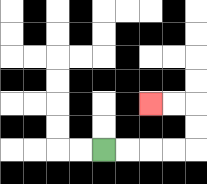{'start': '[4, 6]', 'end': '[6, 4]', 'path_directions': 'R,R,R,R,U,U,L,L', 'path_coordinates': '[[4, 6], [5, 6], [6, 6], [7, 6], [8, 6], [8, 5], [8, 4], [7, 4], [6, 4]]'}